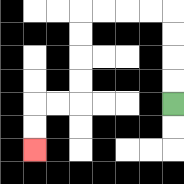{'start': '[7, 4]', 'end': '[1, 6]', 'path_directions': 'U,U,U,U,L,L,L,L,D,D,D,D,L,L,D,D', 'path_coordinates': '[[7, 4], [7, 3], [7, 2], [7, 1], [7, 0], [6, 0], [5, 0], [4, 0], [3, 0], [3, 1], [3, 2], [3, 3], [3, 4], [2, 4], [1, 4], [1, 5], [1, 6]]'}